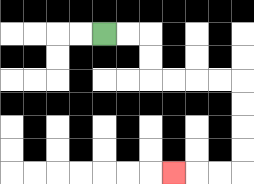{'start': '[4, 1]', 'end': '[7, 7]', 'path_directions': 'R,R,D,D,R,R,R,R,D,D,D,D,L,L,L', 'path_coordinates': '[[4, 1], [5, 1], [6, 1], [6, 2], [6, 3], [7, 3], [8, 3], [9, 3], [10, 3], [10, 4], [10, 5], [10, 6], [10, 7], [9, 7], [8, 7], [7, 7]]'}